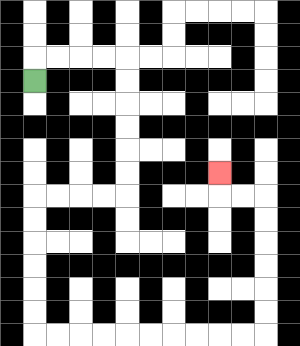{'start': '[1, 3]', 'end': '[9, 7]', 'path_directions': 'U,R,R,R,R,D,D,D,D,D,D,L,L,L,L,D,D,D,D,D,D,R,R,R,R,R,R,R,R,R,R,U,U,U,U,U,U,L,L,U', 'path_coordinates': '[[1, 3], [1, 2], [2, 2], [3, 2], [4, 2], [5, 2], [5, 3], [5, 4], [5, 5], [5, 6], [5, 7], [5, 8], [4, 8], [3, 8], [2, 8], [1, 8], [1, 9], [1, 10], [1, 11], [1, 12], [1, 13], [1, 14], [2, 14], [3, 14], [4, 14], [5, 14], [6, 14], [7, 14], [8, 14], [9, 14], [10, 14], [11, 14], [11, 13], [11, 12], [11, 11], [11, 10], [11, 9], [11, 8], [10, 8], [9, 8], [9, 7]]'}